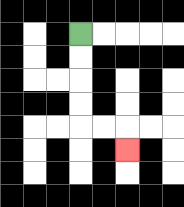{'start': '[3, 1]', 'end': '[5, 6]', 'path_directions': 'D,D,D,D,R,R,D', 'path_coordinates': '[[3, 1], [3, 2], [3, 3], [3, 4], [3, 5], [4, 5], [5, 5], [5, 6]]'}